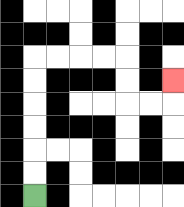{'start': '[1, 8]', 'end': '[7, 3]', 'path_directions': 'U,U,U,U,U,U,R,R,R,R,D,D,R,R,U', 'path_coordinates': '[[1, 8], [1, 7], [1, 6], [1, 5], [1, 4], [1, 3], [1, 2], [2, 2], [3, 2], [4, 2], [5, 2], [5, 3], [5, 4], [6, 4], [7, 4], [7, 3]]'}